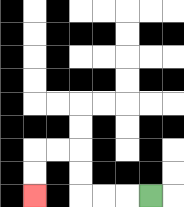{'start': '[6, 8]', 'end': '[1, 8]', 'path_directions': 'L,L,L,U,U,L,L,D,D', 'path_coordinates': '[[6, 8], [5, 8], [4, 8], [3, 8], [3, 7], [3, 6], [2, 6], [1, 6], [1, 7], [1, 8]]'}